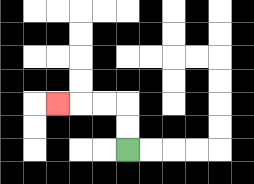{'start': '[5, 6]', 'end': '[2, 4]', 'path_directions': 'U,U,L,L,L', 'path_coordinates': '[[5, 6], [5, 5], [5, 4], [4, 4], [3, 4], [2, 4]]'}